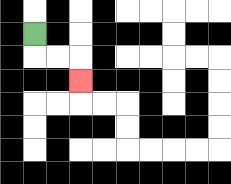{'start': '[1, 1]', 'end': '[3, 3]', 'path_directions': 'D,R,R,D', 'path_coordinates': '[[1, 1], [1, 2], [2, 2], [3, 2], [3, 3]]'}